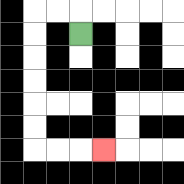{'start': '[3, 1]', 'end': '[4, 6]', 'path_directions': 'U,L,L,D,D,D,D,D,D,R,R,R', 'path_coordinates': '[[3, 1], [3, 0], [2, 0], [1, 0], [1, 1], [1, 2], [1, 3], [1, 4], [1, 5], [1, 6], [2, 6], [3, 6], [4, 6]]'}